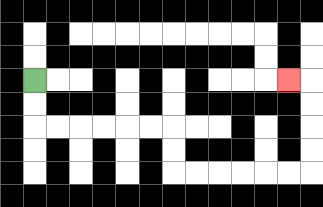{'start': '[1, 3]', 'end': '[12, 3]', 'path_directions': 'D,D,R,R,R,R,R,R,D,D,R,R,R,R,R,R,U,U,U,U,L', 'path_coordinates': '[[1, 3], [1, 4], [1, 5], [2, 5], [3, 5], [4, 5], [5, 5], [6, 5], [7, 5], [7, 6], [7, 7], [8, 7], [9, 7], [10, 7], [11, 7], [12, 7], [13, 7], [13, 6], [13, 5], [13, 4], [13, 3], [12, 3]]'}